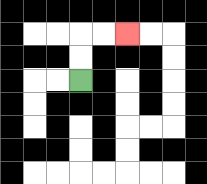{'start': '[3, 3]', 'end': '[5, 1]', 'path_directions': 'U,U,R,R', 'path_coordinates': '[[3, 3], [3, 2], [3, 1], [4, 1], [5, 1]]'}